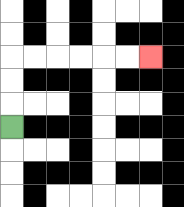{'start': '[0, 5]', 'end': '[6, 2]', 'path_directions': 'U,U,U,R,R,R,R,R,R', 'path_coordinates': '[[0, 5], [0, 4], [0, 3], [0, 2], [1, 2], [2, 2], [3, 2], [4, 2], [5, 2], [6, 2]]'}